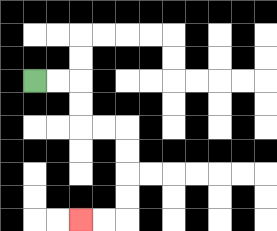{'start': '[1, 3]', 'end': '[3, 9]', 'path_directions': 'R,R,D,D,R,R,D,D,D,D,L,L', 'path_coordinates': '[[1, 3], [2, 3], [3, 3], [3, 4], [3, 5], [4, 5], [5, 5], [5, 6], [5, 7], [5, 8], [5, 9], [4, 9], [3, 9]]'}